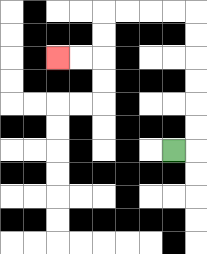{'start': '[7, 6]', 'end': '[2, 2]', 'path_directions': 'R,U,U,U,U,U,U,L,L,L,L,D,D,L,L', 'path_coordinates': '[[7, 6], [8, 6], [8, 5], [8, 4], [8, 3], [8, 2], [8, 1], [8, 0], [7, 0], [6, 0], [5, 0], [4, 0], [4, 1], [4, 2], [3, 2], [2, 2]]'}